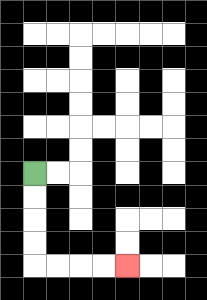{'start': '[1, 7]', 'end': '[5, 11]', 'path_directions': 'D,D,D,D,R,R,R,R', 'path_coordinates': '[[1, 7], [1, 8], [1, 9], [1, 10], [1, 11], [2, 11], [3, 11], [4, 11], [5, 11]]'}